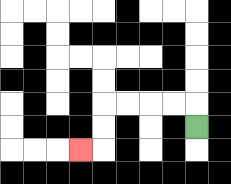{'start': '[8, 5]', 'end': '[3, 6]', 'path_directions': 'U,L,L,L,L,D,D,L', 'path_coordinates': '[[8, 5], [8, 4], [7, 4], [6, 4], [5, 4], [4, 4], [4, 5], [4, 6], [3, 6]]'}